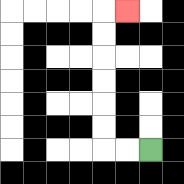{'start': '[6, 6]', 'end': '[5, 0]', 'path_directions': 'L,L,U,U,U,U,U,U,R', 'path_coordinates': '[[6, 6], [5, 6], [4, 6], [4, 5], [4, 4], [4, 3], [4, 2], [4, 1], [4, 0], [5, 0]]'}